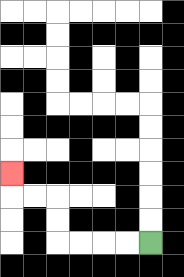{'start': '[6, 10]', 'end': '[0, 7]', 'path_directions': 'L,L,L,L,U,U,L,L,U', 'path_coordinates': '[[6, 10], [5, 10], [4, 10], [3, 10], [2, 10], [2, 9], [2, 8], [1, 8], [0, 8], [0, 7]]'}